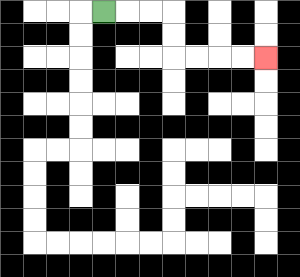{'start': '[4, 0]', 'end': '[11, 2]', 'path_directions': 'R,R,R,D,D,R,R,R,R', 'path_coordinates': '[[4, 0], [5, 0], [6, 0], [7, 0], [7, 1], [7, 2], [8, 2], [9, 2], [10, 2], [11, 2]]'}